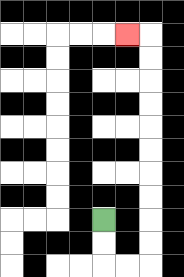{'start': '[4, 9]', 'end': '[5, 1]', 'path_directions': 'D,D,R,R,U,U,U,U,U,U,U,U,U,U,L', 'path_coordinates': '[[4, 9], [4, 10], [4, 11], [5, 11], [6, 11], [6, 10], [6, 9], [6, 8], [6, 7], [6, 6], [6, 5], [6, 4], [6, 3], [6, 2], [6, 1], [5, 1]]'}